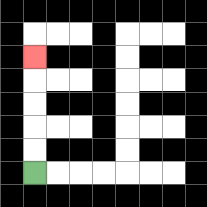{'start': '[1, 7]', 'end': '[1, 2]', 'path_directions': 'U,U,U,U,U', 'path_coordinates': '[[1, 7], [1, 6], [1, 5], [1, 4], [1, 3], [1, 2]]'}